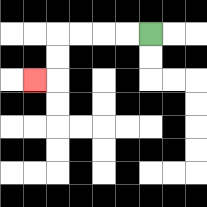{'start': '[6, 1]', 'end': '[1, 3]', 'path_directions': 'L,L,L,L,D,D,L', 'path_coordinates': '[[6, 1], [5, 1], [4, 1], [3, 1], [2, 1], [2, 2], [2, 3], [1, 3]]'}